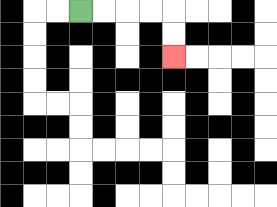{'start': '[3, 0]', 'end': '[7, 2]', 'path_directions': 'R,R,R,R,D,D', 'path_coordinates': '[[3, 0], [4, 0], [5, 0], [6, 0], [7, 0], [7, 1], [7, 2]]'}